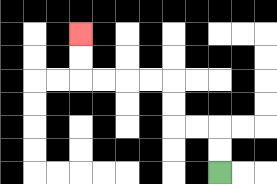{'start': '[9, 7]', 'end': '[3, 1]', 'path_directions': 'U,U,L,L,U,U,L,L,L,L,U,U', 'path_coordinates': '[[9, 7], [9, 6], [9, 5], [8, 5], [7, 5], [7, 4], [7, 3], [6, 3], [5, 3], [4, 3], [3, 3], [3, 2], [3, 1]]'}